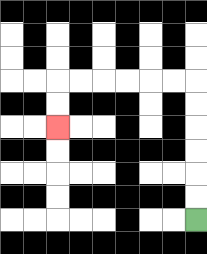{'start': '[8, 9]', 'end': '[2, 5]', 'path_directions': 'U,U,U,U,U,U,L,L,L,L,L,L,D,D', 'path_coordinates': '[[8, 9], [8, 8], [8, 7], [8, 6], [8, 5], [8, 4], [8, 3], [7, 3], [6, 3], [5, 3], [4, 3], [3, 3], [2, 3], [2, 4], [2, 5]]'}